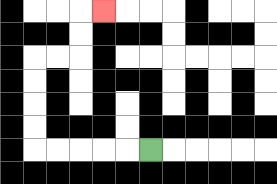{'start': '[6, 6]', 'end': '[4, 0]', 'path_directions': 'L,L,L,L,L,U,U,U,U,R,R,U,U,R', 'path_coordinates': '[[6, 6], [5, 6], [4, 6], [3, 6], [2, 6], [1, 6], [1, 5], [1, 4], [1, 3], [1, 2], [2, 2], [3, 2], [3, 1], [3, 0], [4, 0]]'}